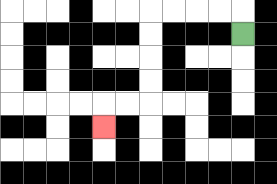{'start': '[10, 1]', 'end': '[4, 5]', 'path_directions': 'U,L,L,L,L,D,D,D,D,L,L,D', 'path_coordinates': '[[10, 1], [10, 0], [9, 0], [8, 0], [7, 0], [6, 0], [6, 1], [6, 2], [6, 3], [6, 4], [5, 4], [4, 4], [4, 5]]'}